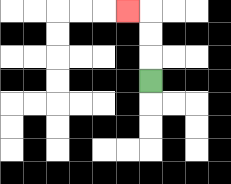{'start': '[6, 3]', 'end': '[5, 0]', 'path_directions': 'U,U,U,L', 'path_coordinates': '[[6, 3], [6, 2], [6, 1], [6, 0], [5, 0]]'}